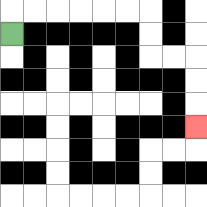{'start': '[0, 1]', 'end': '[8, 5]', 'path_directions': 'U,R,R,R,R,R,R,D,D,R,R,D,D,D', 'path_coordinates': '[[0, 1], [0, 0], [1, 0], [2, 0], [3, 0], [4, 0], [5, 0], [6, 0], [6, 1], [6, 2], [7, 2], [8, 2], [8, 3], [8, 4], [8, 5]]'}